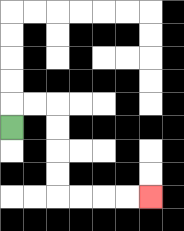{'start': '[0, 5]', 'end': '[6, 8]', 'path_directions': 'U,R,R,D,D,D,D,R,R,R,R', 'path_coordinates': '[[0, 5], [0, 4], [1, 4], [2, 4], [2, 5], [2, 6], [2, 7], [2, 8], [3, 8], [4, 8], [5, 8], [6, 8]]'}